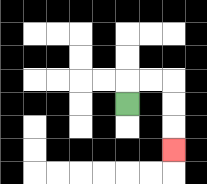{'start': '[5, 4]', 'end': '[7, 6]', 'path_directions': 'U,R,R,D,D,D', 'path_coordinates': '[[5, 4], [5, 3], [6, 3], [7, 3], [7, 4], [7, 5], [7, 6]]'}